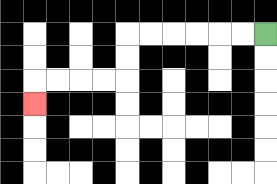{'start': '[11, 1]', 'end': '[1, 4]', 'path_directions': 'L,L,L,L,L,L,D,D,L,L,L,L,D', 'path_coordinates': '[[11, 1], [10, 1], [9, 1], [8, 1], [7, 1], [6, 1], [5, 1], [5, 2], [5, 3], [4, 3], [3, 3], [2, 3], [1, 3], [1, 4]]'}